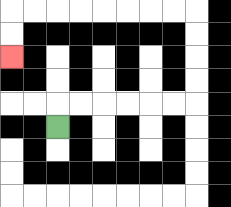{'start': '[2, 5]', 'end': '[0, 2]', 'path_directions': 'U,R,R,R,R,R,R,U,U,U,U,L,L,L,L,L,L,L,L,D,D', 'path_coordinates': '[[2, 5], [2, 4], [3, 4], [4, 4], [5, 4], [6, 4], [7, 4], [8, 4], [8, 3], [8, 2], [8, 1], [8, 0], [7, 0], [6, 0], [5, 0], [4, 0], [3, 0], [2, 0], [1, 0], [0, 0], [0, 1], [0, 2]]'}